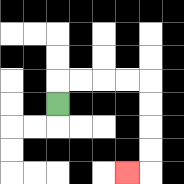{'start': '[2, 4]', 'end': '[5, 7]', 'path_directions': 'U,R,R,R,R,D,D,D,D,L', 'path_coordinates': '[[2, 4], [2, 3], [3, 3], [4, 3], [5, 3], [6, 3], [6, 4], [6, 5], [6, 6], [6, 7], [5, 7]]'}